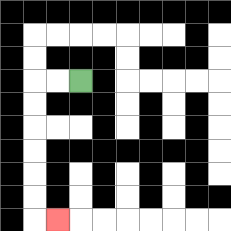{'start': '[3, 3]', 'end': '[2, 9]', 'path_directions': 'L,L,D,D,D,D,D,D,R', 'path_coordinates': '[[3, 3], [2, 3], [1, 3], [1, 4], [1, 5], [1, 6], [1, 7], [1, 8], [1, 9], [2, 9]]'}